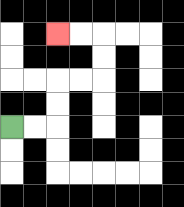{'start': '[0, 5]', 'end': '[2, 1]', 'path_directions': 'R,R,U,U,R,R,U,U,L,L', 'path_coordinates': '[[0, 5], [1, 5], [2, 5], [2, 4], [2, 3], [3, 3], [4, 3], [4, 2], [4, 1], [3, 1], [2, 1]]'}